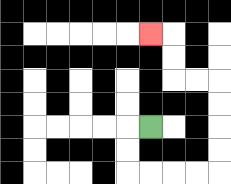{'start': '[6, 5]', 'end': '[6, 1]', 'path_directions': 'L,D,D,R,R,R,R,U,U,U,U,L,L,U,U,L', 'path_coordinates': '[[6, 5], [5, 5], [5, 6], [5, 7], [6, 7], [7, 7], [8, 7], [9, 7], [9, 6], [9, 5], [9, 4], [9, 3], [8, 3], [7, 3], [7, 2], [7, 1], [6, 1]]'}